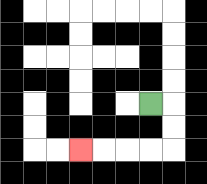{'start': '[6, 4]', 'end': '[3, 6]', 'path_directions': 'R,D,D,L,L,L,L', 'path_coordinates': '[[6, 4], [7, 4], [7, 5], [7, 6], [6, 6], [5, 6], [4, 6], [3, 6]]'}